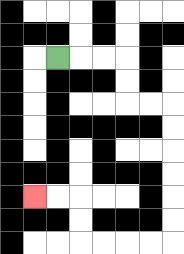{'start': '[2, 2]', 'end': '[1, 8]', 'path_directions': 'R,R,R,D,D,R,R,D,D,D,D,D,D,L,L,L,L,U,U,L,L', 'path_coordinates': '[[2, 2], [3, 2], [4, 2], [5, 2], [5, 3], [5, 4], [6, 4], [7, 4], [7, 5], [7, 6], [7, 7], [7, 8], [7, 9], [7, 10], [6, 10], [5, 10], [4, 10], [3, 10], [3, 9], [3, 8], [2, 8], [1, 8]]'}